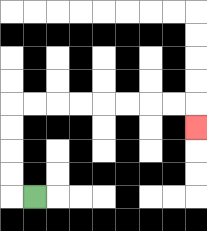{'start': '[1, 8]', 'end': '[8, 5]', 'path_directions': 'L,U,U,U,U,R,R,R,R,R,R,R,R,D', 'path_coordinates': '[[1, 8], [0, 8], [0, 7], [0, 6], [0, 5], [0, 4], [1, 4], [2, 4], [3, 4], [4, 4], [5, 4], [6, 4], [7, 4], [8, 4], [8, 5]]'}